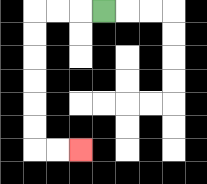{'start': '[4, 0]', 'end': '[3, 6]', 'path_directions': 'L,L,L,D,D,D,D,D,D,R,R', 'path_coordinates': '[[4, 0], [3, 0], [2, 0], [1, 0], [1, 1], [1, 2], [1, 3], [1, 4], [1, 5], [1, 6], [2, 6], [3, 6]]'}